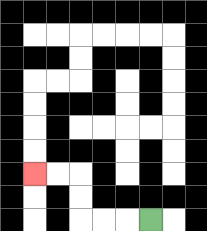{'start': '[6, 9]', 'end': '[1, 7]', 'path_directions': 'L,L,L,U,U,L,L', 'path_coordinates': '[[6, 9], [5, 9], [4, 9], [3, 9], [3, 8], [3, 7], [2, 7], [1, 7]]'}